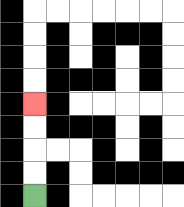{'start': '[1, 8]', 'end': '[1, 4]', 'path_directions': 'U,U,U,U', 'path_coordinates': '[[1, 8], [1, 7], [1, 6], [1, 5], [1, 4]]'}